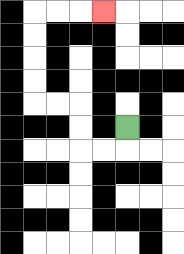{'start': '[5, 5]', 'end': '[4, 0]', 'path_directions': 'D,L,L,U,U,L,L,U,U,U,U,R,R,R', 'path_coordinates': '[[5, 5], [5, 6], [4, 6], [3, 6], [3, 5], [3, 4], [2, 4], [1, 4], [1, 3], [1, 2], [1, 1], [1, 0], [2, 0], [3, 0], [4, 0]]'}